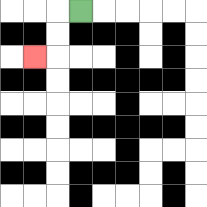{'start': '[3, 0]', 'end': '[1, 2]', 'path_directions': 'L,D,D,L', 'path_coordinates': '[[3, 0], [2, 0], [2, 1], [2, 2], [1, 2]]'}